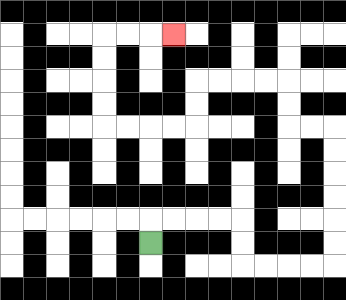{'start': '[6, 10]', 'end': '[7, 1]', 'path_directions': 'U,R,R,R,R,D,D,R,R,R,R,U,U,U,U,U,U,L,L,U,U,L,L,L,L,D,D,L,L,L,L,U,U,U,U,R,R,R', 'path_coordinates': '[[6, 10], [6, 9], [7, 9], [8, 9], [9, 9], [10, 9], [10, 10], [10, 11], [11, 11], [12, 11], [13, 11], [14, 11], [14, 10], [14, 9], [14, 8], [14, 7], [14, 6], [14, 5], [13, 5], [12, 5], [12, 4], [12, 3], [11, 3], [10, 3], [9, 3], [8, 3], [8, 4], [8, 5], [7, 5], [6, 5], [5, 5], [4, 5], [4, 4], [4, 3], [4, 2], [4, 1], [5, 1], [6, 1], [7, 1]]'}